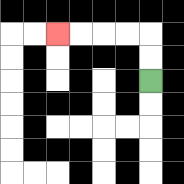{'start': '[6, 3]', 'end': '[2, 1]', 'path_directions': 'U,U,L,L,L,L', 'path_coordinates': '[[6, 3], [6, 2], [6, 1], [5, 1], [4, 1], [3, 1], [2, 1]]'}